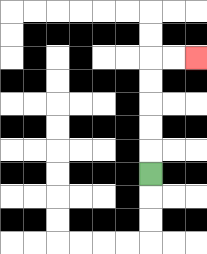{'start': '[6, 7]', 'end': '[8, 2]', 'path_directions': 'U,U,U,U,U,R,R', 'path_coordinates': '[[6, 7], [6, 6], [6, 5], [6, 4], [6, 3], [6, 2], [7, 2], [8, 2]]'}